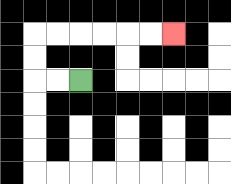{'start': '[3, 3]', 'end': '[7, 1]', 'path_directions': 'L,L,U,U,R,R,R,R,R,R', 'path_coordinates': '[[3, 3], [2, 3], [1, 3], [1, 2], [1, 1], [2, 1], [3, 1], [4, 1], [5, 1], [6, 1], [7, 1]]'}